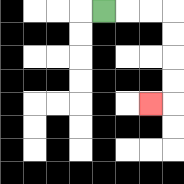{'start': '[4, 0]', 'end': '[6, 4]', 'path_directions': 'R,R,R,D,D,D,D,L', 'path_coordinates': '[[4, 0], [5, 0], [6, 0], [7, 0], [7, 1], [7, 2], [7, 3], [7, 4], [6, 4]]'}